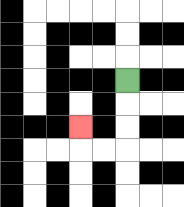{'start': '[5, 3]', 'end': '[3, 5]', 'path_directions': 'D,D,D,L,L,U', 'path_coordinates': '[[5, 3], [5, 4], [5, 5], [5, 6], [4, 6], [3, 6], [3, 5]]'}